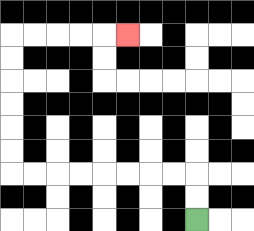{'start': '[8, 9]', 'end': '[5, 1]', 'path_directions': 'U,U,L,L,L,L,L,L,L,L,U,U,U,U,U,U,R,R,R,R,R', 'path_coordinates': '[[8, 9], [8, 8], [8, 7], [7, 7], [6, 7], [5, 7], [4, 7], [3, 7], [2, 7], [1, 7], [0, 7], [0, 6], [0, 5], [0, 4], [0, 3], [0, 2], [0, 1], [1, 1], [2, 1], [3, 1], [4, 1], [5, 1]]'}